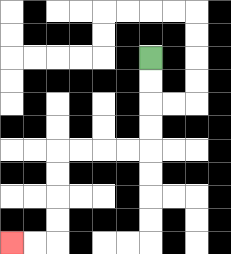{'start': '[6, 2]', 'end': '[0, 10]', 'path_directions': 'D,D,D,D,L,L,L,L,D,D,D,D,L,L', 'path_coordinates': '[[6, 2], [6, 3], [6, 4], [6, 5], [6, 6], [5, 6], [4, 6], [3, 6], [2, 6], [2, 7], [2, 8], [2, 9], [2, 10], [1, 10], [0, 10]]'}